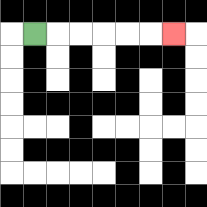{'start': '[1, 1]', 'end': '[7, 1]', 'path_directions': 'R,R,R,R,R,R', 'path_coordinates': '[[1, 1], [2, 1], [3, 1], [4, 1], [5, 1], [6, 1], [7, 1]]'}